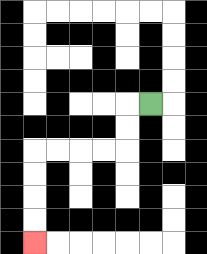{'start': '[6, 4]', 'end': '[1, 10]', 'path_directions': 'L,D,D,L,L,L,L,D,D,D,D', 'path_coordinates': '[[6, 4], [5, 4], [5, 5], [5, 6], [4, 6], [3, 6], [2, 6], [1, 6], [1, 7], [1, 8], [1, 9], [1, 10]]'}